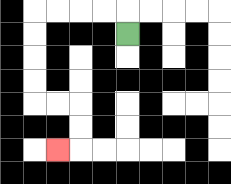{'start': '[5, 1]', 'end': '[2, 6]', 'path_directions': 'U,L,L,L,L,D,D,D,D,R,R,D,D,L', 'path_coordinates': '[[5, 1], [5, 0], [4, 0], [3, 0], [2, 0], [1, 0], [1, 1], [1, 2], [1, 3], [1, 4], [2, 4], [3, 4], [3, 5], [3, 6], [2, 6]]'}